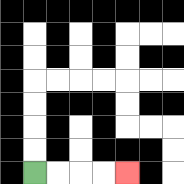{'start': '[1, 7]', 'end': '[5, 7]', 'path_directions': 'R,R,R,R', 'path_coordinates': '[[1, 7], [2, 7], [3, 7], [4, 7], [5, 7]]'}